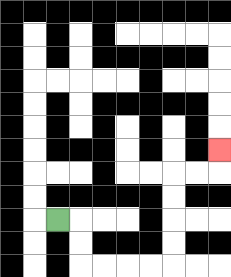{'start': '[2, 9]', 'end': '[9, 6]', 'path_directions': 'R,D,D,R,R,R,R,U,U,U,U,R,R,U', 'path_coordinates': '[[2, 9], [3, 9], [3, 10], [3, 11], [4, 11], [5, 11], [6, 11], [7, 11], [7, 10], [7, 9], [7, 8], [7, 7], [8, 7], [9, 7], [9, 6]]'}